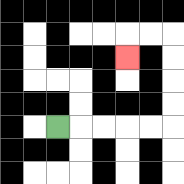{'start': '[2, 5]', 'end': '[5, 2]', 'path_directions': 'R,R,R,R,R,U,U,U,U,L,L,D', 'path_coordinates': '[[2, 5], [3, 5], [4, 5], [5, 5], [6, 5], [7, 5], [7, 4], [7, 3], [7, 2], [7, 1], [6, 1], [5, 1], [5, 2]]'}